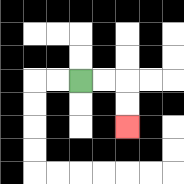{'start': '[3, 3]', 'end': '[5, 5]', 'path_directions': 'R,R,D,D', 'path_coordinates': '[[3, 3], [4, 3], [5, 3], [5, 4], [5, 5]]'}